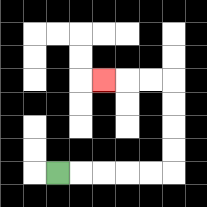{'start': '[2, 7]', 'end': '[4, 3]', 'path_directions': 'R,R,R,R,R,U,U,U,U,L,L,L', 'path_coordinates': '[[2, 7], [3, 7], [4, 7], [5, 7], [6, 7], [7, 7], [7, 6], [7, 5], [7, 4], [7, 3], [6, 3], [5, 3], [4, 3]]'}